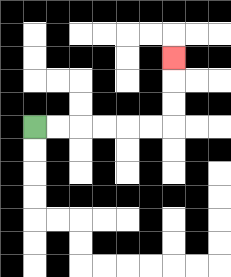{'start': '[1, 5]', 'end': '[7, 2]', 'path_directions': 'R,R,R,R,R,R,U,U,U', 'path_coordinates': '[[1, 5], [2, 5], [3, 5], [4, 5], [5, 5], [6, 5], [7, 5], [7, 4], [7, 3], [7, 2]]'}